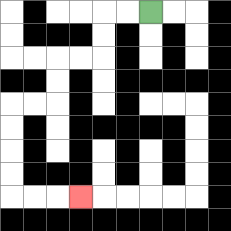{'start': '[6, 0]', 'end': '[3, 8]', 'path_directions': 'L,L,D,D,L,L,D,D,L,L,D,D,D,D,R,R,R', 'path_coordinates': '[[6, 0], [5, 0], [4, 0], [4, 1], [4, 2], [3, 2], [2, 2], [2, 3], [2, 4], [1, 4], [0, 4], [0, 5], [0, 6], [0, 7], [0, 8], [1, 8], [2, 8], [3, 8]]'}